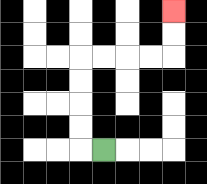{'start': '[4, 6]', 'end': '[7, 0]', 'path_directions': 'L,U,U,U,U,R,R,R,R,U,U', 'path_coordinates': '[[4, 6], [3, 6], [3, 5], [3, 4], [3, 3], [3, 2], [4, 2], [5, 2], [6, 2], [7, 2], [7, 1], [7, 0]]'}